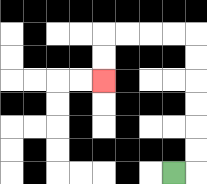{'start': '[7, 7]', 'end': '[4, 3]', 'path_directions': 'R,U,U,U,U,U,U,L,L,L,L,D,D', 'path_coordinates': '[[7, 7], [8, 7], [8, 6], [8, 5], [8, 4], [8, 3], [8, 2], [8, 1], [7, 1], [6, 1], [5, 1], [4, 1], [4, 2], [4, 3]]'}